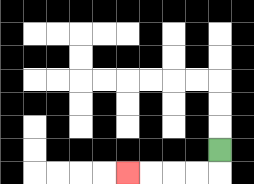{'start': '[9, 6]', 'end': '[5, 7]', 'path_directions': 'D,L,L,L,L', 'path_coordinates': '[[9, 6], [9, 7], [8, 7], [7, 7], [6, 7], [5, 7]]'}